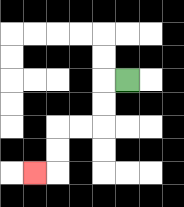{'start': '[5, 3]', 'end': '[1, 7]', 'path_directions': 'L,D,D,L,L,D,D,L', 'path_coordinates': '[[5, 3], [4, 3], [4, 4], [4, 5], [3, 5], [2, 5], [2, 6], [2, 7], [1, 7]]'}